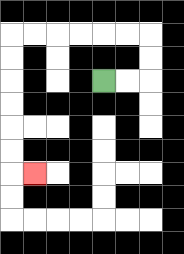{'start': '[4, 3]', 'end': '[1, 7]', 'path_directions': 'R,R,U,U,L,L,L,L,L,L,D,D,D,D,D,D,R', 'path_coordinates': '[[4, 3], [5, 3], [6, 3], [6, 2], [6, 1], [5, 1], [4, 1], [3, 1], [2, 1], [1, 1], [0, 1], [0, 2], [0, 3], [0, 4], [0, 5], [0, 6], [0, 7], [1, 7]]'}